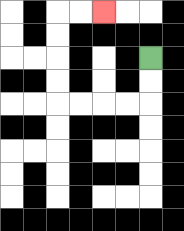{'start': '[6, 2]', 'end': '[4, 0]', 'path_directions': 'D,D,L,L,L,L,U,U,U,U,R,R', 'path_coordinates': '[[6, 2], [6, 3], [6, 4], [5, 4], [4, 4], [3, 4], [2, 4], [2, 3], [2, 2], [2, 1], [2, 0], [3, 0], [4, 0]]'}